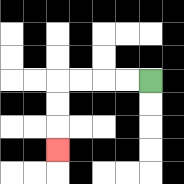{'start': '[6, 3]', 'end': '[2, 6]', 'path_directions': 'L,L,L,L,D,D,D', 'path_coordinates': '[[6, 3], [5, 3], [4, 3], [3, 3], [2, 3], [2, 4], [2, 5], [2, 6]]'}